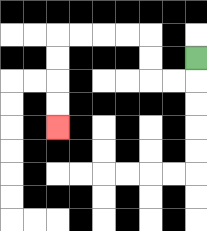{'start': '[8, 2]', 'end': '[2, 5]', 'path_directions': 'D,L,L,U,U,L,L,L,L,D,D,D,D', 'path_coordinates': '[[8, 2], [8, 3], [7, 3], [6, 3], [6, 2], [6, 1], [5, 1], [4, 1], [3, 1], [2, 1], [2, 2], [2, 3], [2, 4], [2, 5]]'}